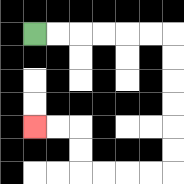{'start': '[1, 1]', 'end': '[1, 5]', 'path_directions': 'R,R,R,R,R,R,D,D,D,D,D,D,L,L,L,L,U,U,L,L', 'path_coordinates': '[[1, 1], [2, 1], [3, 1], [4, 1], [5, 1], [6, 1], [7, 1], [7, 2], [7, 3], [7, 4], [7, 5], [7, 6], [7, 7], [6, 7], [5, 7], [4, 7], [3, 7], [3, 6], [3, 5], [2, 5], [1, 5]]'}